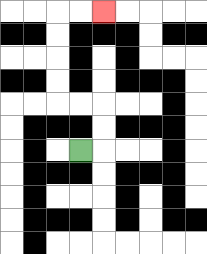{'start': '[3, 6]', 'end': '[4, 0]', 'path_directions': 'R,U,U,L,L,U,U,U,U,R,R', 'path_coordinates': '[[3, 6], [4, 6], [4, 5], [4, 4], [3, 4], [2, 4], [2, 3], [2, 2], [2, 1], [2, 0], [3, 0], [4, 0]]'}